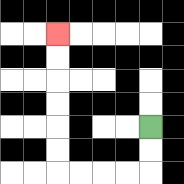{'start': '[6, 5]', 'end': '[2, 1]', 'path_directions': 'D,D,L,L,L,L,U,U,U,U,U,U', 'path_coordinates': '[[6, 5], [6, 6], [6, 7], [5, 7], [4, 7], [3, 7], [2, 7], [2, 6], [2, 5], [2, 4], [2, 3], [2, 2], [2, 1]]'}